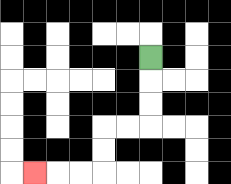{'start': '[6, 2]', 'end': '[1, 7]', 'path_directions': 'D,D,D,L,L,D,D,L,L,L', 'path_coordinates': '[[6, 2], [6, 3], [6, 4], [6, 5], [5, 5], [4, 5], [4, 6], [4, 7], [3, 7], [2, 7], [1, 7]]'}